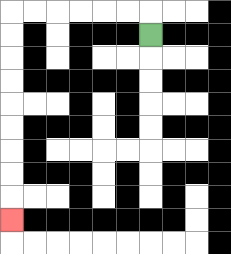{'start': '[6, 1]', 'end': '[0, 9]', 'path_directions': 'U,L,L,L,L,L,L,D,D,D,D,D,D,D,D,D', 'path_coordinates': '[[6, 1], [6, 0], [5, 0], [4, 0], [3, 0], [2, 0], [1, 0], [0, 0], [0, 1], [0, 2], [0, 3], [0, 4], [0, 5], [0, 6], [0, 7], [0, 8], [0, 9]]'}